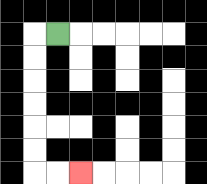{'start': '[2, 1]', 'end': '[3, 7]', 'path_directions': 'L,D,D,D,D,D,D,R,R', 'path_coordinates': '[[2, 1], [1, 1], [1, 2], [1, 3], [1, 4], [1, 5], [1, 6], [1, 7], [2, 7], [3, 7]]'}